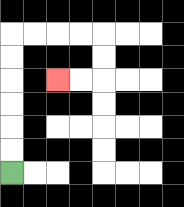{'start': '[0, 7]', 'end': '[2, 3]', 'path_directions': 'U,U,U,U,U,U,R,R,R,R,D,D,L,L', 'path_coordinates': '[[0, 7], [0, 6], [0, 5], [0, 4], [0, 3], [0, 2], [0, 1], [1, 1], [2, 1], [3, 1], [4, 1], [4, 2], [4, 3], [3, 3], [2, 3]]'}